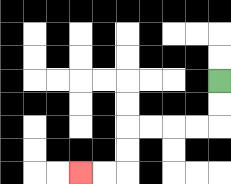{'start': '[9, 3]', 'end': '[3, 7]', 'path_directions': 'D,D,L,L,L,L,D,D,L,L', 'path_coordinates': '[[9, 3], [9, 4], [9, 5], [8, 5], [7, 5], [6, 5], [5, 5], [5, 6], [5, 7], [4, 7], [3, 7]]'}